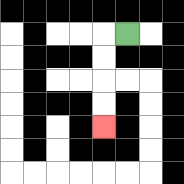{'start': '[5, 1]', 'end': '[4, 5]', 'path_directions': 'L,D,D,D,D', 'path_coordinates': '[[5, 1], [4, 1], [4, 2], [4, 3], [4, 4], [4, 5]]'}